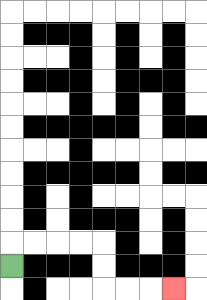{'start': '[0, 11]', 'end': '[7, 12]', 'path_directions': 'U,R,R,R,R,D,D,R,R,R', 'path_coordinates': '[[0, 11], [0, 10], [1, 10], [2, 10], [3, 10], [4, 10], [4, 11], [4, 12], [5, 12], [6, 12], [7, 12]]'}